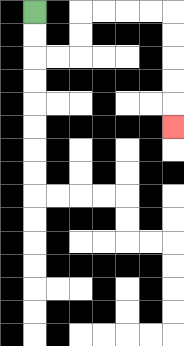{'start': '[1, 0]', 'end': '[7, 5]', 'path_directions': 'D,D,R,R,U,U,R,R,R,R,D,D,D,D,D', 'path_coordinates': '[[1, 0], [1, 1], [1, 2], [2, 2], [3, 2], [3, 1], [3, 0], [4, 0], [5, 0], [6, 0], [7, 0], [7, 1], [7, 2], [7, 3], [7, 4], [7, 5]]'}